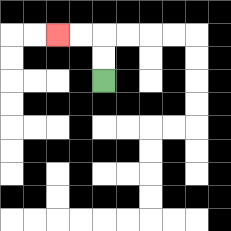{'start': '[4, 3]', 'end': '[2, 1]', 'path_directions': 'U,U,L,L', 'path_coordinates': '[[4, 3], [4, 2], [4, 1], [3, 1], [2, 1]]'}